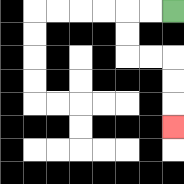{'start': '[7, 0]', 'end': '[7, 5]', 'path_directions': 'L,L,D,D,R,R,D,D,D', 'path_coordinates': '[[7, 0], [6, 0], [5, 0], [5, 1], [5, 2], [6, 2], [7, 2], [7, 3], [7, 4], [7, 5]]'}